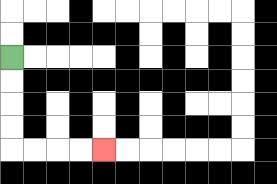{'start': '[0, 2]', 'end': '[4, 6]', 'path_directions': 'D,D,D,D,R,R,R,R', 'path_coordinates': '[[0, 2], [0, 3], [0, 4], [0, 5], [0, 6], [1, 6], [2, 6], [3, 6], [4, 6]]'}